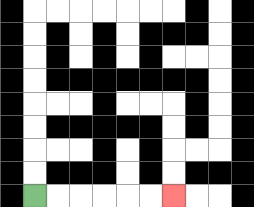{'start': '[1, 8]', 'end': '[7, 8]', 'path_directions': 'R,R,R,R,R,R', 'path_coordinates': '[[1, 8], [2, 8], [3, 8], [4, 8], [5, 8], [6, 8], [7, 8]]'}